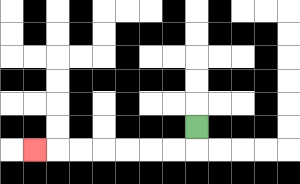{'start': '[8, 5]', 'end': '[1, 6]', 'path_directions': 'D,L,L,L,L,L,L,L', 'path_coordinates': '[[8, 5], [8, 6], [7, 6], [6, 6], [5, 6], [4, 6], [3, 6], [2, 6], [1, 6]]'}